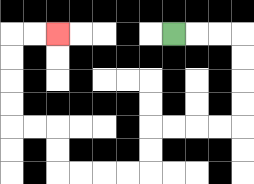{'start': '[7, 1]', 'end': '[2, 1]', 'path_directions': 'R,R,R,D,D,D,D,L,L,L,L,D,D,L,L,L,L,U,U,L,L,U,U,U,U,R,R', 'path_coordinates': '[[7, 1], [8, 1], [9, 1], [10, 1], [10, 2], [10, 3], [10, 4], [10, 5], [9, 5], [8, 5], [7, 5], [6, 5], [6, 6], [6, 7], [5, 7], [4, 7], [3, 7], [2, 7], [2, 6], [2, 5], [1, 5], [0, 5], [0, 4], [0, 3], [0, 2], [0, 1], [1, 1], [2, 1]]'}